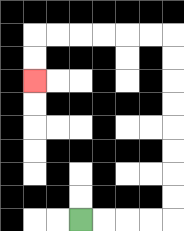{'start': '[3, 9]', 'end': '[1, 3]', 'path_directions': 'R,R,R,R,U,U,U,U,U,U,U,U,L,L,L,L,L,L,D,D', 'path_coordinates': '[[3, 9], [4, 9], [5, 9], [6, 9], [7, 9], [7, 8], [7, 7], [7, 6], [7, 5], [7, 4], [7, 3], [7, 2], [7, 1], [6, 1], [5, 1], [4, 1], [3, 1], [2, 1], [1, 1], [1, 2], [1, 3]]'}